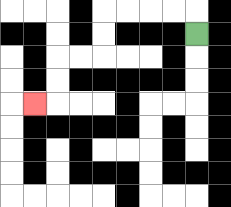{'start': '[8, 1]', 'end': '[1, 4]', 'path_directions': 'U,L,L,L,L,D,D,L,L,D,D,L', 'path_coordinates': '[[8, 1], [8, 0], [7, 0], [6, 0], [5, 0], [4, 0], [4, 1], [4, 2], [3, 2], [2, 2], [2, 3], [2, 4], [1, 4]]'}